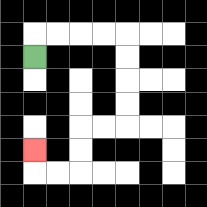{'start': '[1, 2]', 'end': '[1, 6]', 'path_directions': 'U,R,R,R,R,D,D,D,D,L,L,D,D,L,L,U', 'path_coordinates': '[[1, 2], [1, 1], [2, 1], [3, 1], [4, 1], [5, 1], [5, 2], [5, 3], [5, 4], [5, 5], [4, 5], [3, 5], [3, 6], [3, 7], [2, 7], [1, 7], [1, 6]]'}